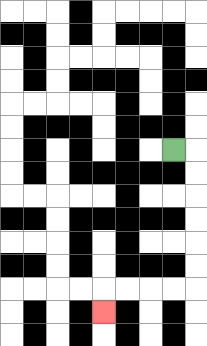{'start': '[7, 6]', 'end': '[4, 13]', 'path_directions': 'R,D,D,D,D,D,D,L,L,L,L,D', 'path_coordinates': '[[7, 6], [8, 6], [8, 7], [8, 8], [8, 9], [8, 10], [8, 11], [8, 12], [7, 12], [6, 12], [5, 12], [4, 12], [4, 13]]'}